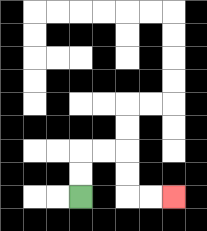{'start': '[3, 8]', 'end': '[7, 8]', 'path_directions': 'U,U,R,R,D,D,R,R', 'path_coordinates': '[[3, 8], [3, 7], [3, 6], [4, 6], [5, 6], [5, 7], [5, 8], [6, 8], [7, 8]]'}